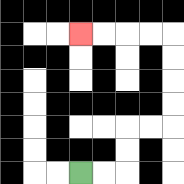{'start': '[3, 7]', 'end': '[3, 1]', 'path_directions': 'R,R,U,U,R,R,U,U,U,U,L,L,L,L', 'path_coordinates': '[[3, 7], [4, 7], [5, 7], [5, 6], [5, 5], [6, 5], [7, 5], [7, 4], [7, 3], [7, 2], [7, 1], [6, 1], [5, 1], [4, 1], [3, 1]]'}